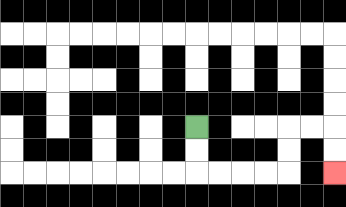{'start': '[8, 5]', 'end': '[14, 7]', 'path_directions': 'D,D,R,R,R,R,U,U,R,R,D,D', 'path_coordinates': '[[8, 5], [8, 6], [8, 7], [9, 7], [10, 7], [11, 7], [12, 7], [12, 6], [12, 5], [13, 5], [14, 5], [14, 6], [14, 7]]'}